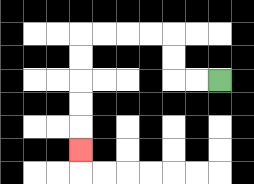{'start': '[9, 3]', 'end': '[3, 6]', 'path_directions': 'L,L,U,U,L,L,L,L,D,D,D,D,D', 'path_coordinates': '[[9, 3], [8, 3], [7, 3], [7, 2], [7, 1], [6, 1], [5, 1], [4, 1], [3, 1], [3, 2], [3, 3], [3, 4], [3, 5], [3, 6]]'}